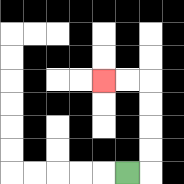{'start': '[5, 7]', 'end': '[4, 3]', 'path_directions': 'R,U,U,U,U,L,L', 'path_coordinates': '[[5, 7], [6, 7], [6, 6], [6, 5], [6, 4], [6, 3], [5, 3], [4, 3]]'}